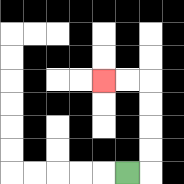{'start': '[5, 7]', 'end': '[4, 3]', 'path_directions': 'R,U,U,U,U,L,L', 'path_coordinates': '[[5, 7], [6, 7], [6, 6], [6, 5], [6, 4], [6, 3], [5, 3], [4, 3]]'}